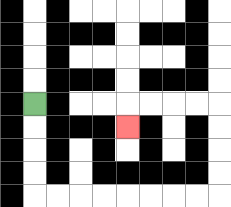{'start': '[1, 4]', 'end': '[5, 5]', 'path_directions': 'D,D,D,D,R,R,R,R,R,R,R,R,U,U,U,U,L,L,L,L,D', 'path_coordinates': '[[1, 4], [1, 5], [1, 6], [1, 7], [1, 8], [2, 8], [3, 8], [4, 8], [5, 8], [6, 8], [7, 8], [8, 8], [9, 8], [9, 7], [9, 6], [9, 5], [9, 4], [8, 4], [7, 4], [6, 4], [5, 4], [5, 5]]'}